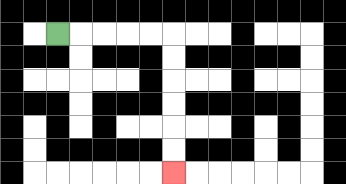{'start': '[2, 1]', 'end': '[7, 7]', 'path_directions': 'R,R,R,R,R,D,D,D,D,D,D', 'path_coordinates': '[[2, 1], [3, 1], [4, 1], [5, 1], [6, 1], [7, 1], [7, 2], [7, 3], [7, 4], [7, 5], [7, 6], [7, 7]]'}